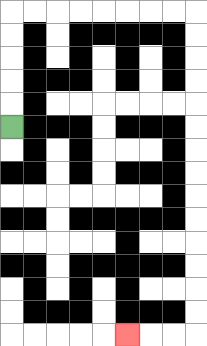{'start': '[0, 5]', 'end': '[5, 14]', 'path_directions': 'U,U,U,U,U,R,R,R,R,R,R,R,R,D,D,D,D,D,D,D,D,D,D,D,D,D,D,L,L,L', 'path_coordinates': '[[0, 5], [0, 4], [0, 3], [0, 2], [0, 1], [0, 0], [1, 0], [2, 0], [3, 0], [4, 0], [5, 0], [6, 0], [7, 0], [8, 0], [8, 1], [8, 2], [8, 3], [8, 4], [8, 5], [8, 6], [8, 7], [8, 8], [8, 9], [8, 10], [8, 11], [8, 12], [8, 13], [8, 14], [7, 14], [6, 14], [5, 14]]'}